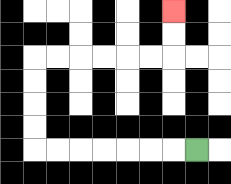{'start': '[8, 6]', 'end': '[7, 0]', 'path_directions': 'L,L,L,L,L,L,L,U,U,U,U,R,R,R,R,R,R,U,U', 'path_coordinates': '[[8, 6], [7, 6], [6, 6], [5, 6], [4, 6], [3, 6], [2, 6], [1, 6], [1, 5], [1, 4], [1, 3], [1, 2], [2, 2], [3, 2], [4, 2], [5, 2], [6, 2], [7, 2], [7, 1], [7, 0]]'}